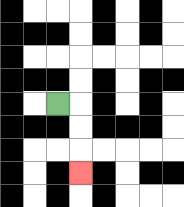{'start': '[2, 4]', 'end': '[3, 7]', 'path_directions': 'R,D,D,D', 'path_coordinates': '[[2, 4], [3, 4], [3, 5], [3, 6], [3, 7]]'}